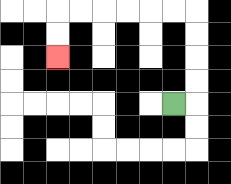{'start': '[7, 4]', 'end': '[2, 2]', 'path_directions': 'R,U,U,U,U,L,L,L,L,L,L,D,D', 'path_coordinates': '[[7, 4], [8, 4], [8, 3], [8, 2], [8, 1], [8, 0], [7, 0], [6, 0], [5, 0], [4, 0], [3, 0], [2, 0], [2, 1], [2, 2]]'}